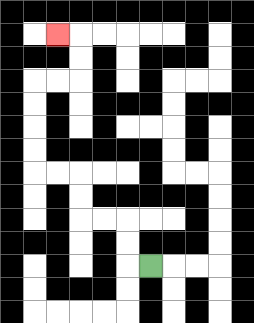{'start': '[6, 11]', 'end': '[2, 1]', 'path_directions': 'L,U,U,L,L,U,U,L,L,U,U,U,U,R,R,U,U,L', 'path_coordinates': '[[6, 11], [5, 11], [5, 10], [5, 9], [4, 9], [3, 9], [3, 8], [3, 7], [2, 7], [1, 7], [1, 6], [1, 5], [1, 4], [1, 3], [2, 3], [3, 3], [3, 2], [3, 1], [2, 1]]'}